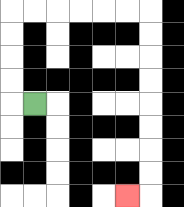{'start': '[1, 4]', 'end': '[5, 8]', 'path_directions': 'L,U,U,U,U,R,R,R,R,R,R,D,D,D,D,D,D,D,D,L', 'path_coordinates': '[[1, 4], [0, 4], [0, 3], [0, 2], [0, 1], [0, 0], [1, 0], [2, 0], [3, 0], [4, 0], [5, 0], [6, 0], [6, 1], [6, 2], [6, 3], [6, 4], [6, 5], [6, 6], [6, 7], [6, 8], [5, 8]]'}